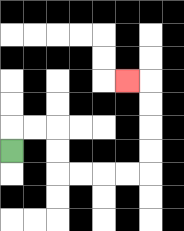{'start': '[0, 6]', 'end': '[5, 3]', 'path_directions': 'U,R,R,D,D,R,R,R,R,U,U,U,U,L', 'path_coordinates': '[[0, 6], [0, 5], [1, 5], [2, 5], [2, 6], [2, 7], [3, 7], [4, 7], [5, 7], [6, 7], [6, 6], [6, 5], [6, 4], [6, 3], [5, 3]]'}